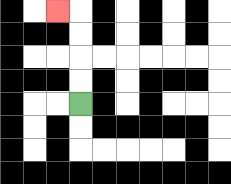{'start': '[3, 4]', 'end': '[2, 0]', 'path_directions': 'U,U,U,U,L', 'path_coordinates': '[[3, 4], [3, 3], [3, 2], [3, 1], [3, 0], [2, 0]]'}